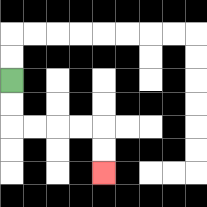{'start': '[0, 3]', 'end': '[4, 7]', 'path_directions': 'D,D,R,R,R,R,D,D', 'path_coordinates': '[[0, 3], [0, 4], [0, 5], [1, 5], [2, 5], [3, 5], [4, 5], [4, 6], [4, 7]]'}